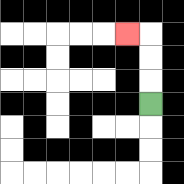{'start': '[6, 4]', 'end': '[5, 1]', 'path_directions': 'U,U,U,L', 'path_coordinates': '[[6, 4], [6, 3], [6, 2], [6, 1], [5, 1]]'}